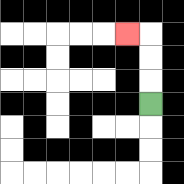{'start': '[6, 4]', 'end': '[5, 1]', 'path_directions': 'U,U,U,L', 'path_coordinates': '[[6, 4], [6, 3], [6, 2], [6, 1], [5, 1]]'}